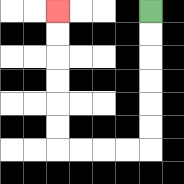{'start': '[6, 0]', 'end': '[2, 0]', 'path_directions': 'D,D,D,D,D,D,L,L,L,L,U,U,U,U,U,U', 'path_coordinates': '[[6, 0], [6, 1], [6, 2], [6, 3], [6, 4], [6, 5], [6, 6], [5, 6], [4, 6], [3, 6], [2, 6], [2, 5], [2, 4], [2, 3], [2, 2], [2, 1], [2, 0]]'}